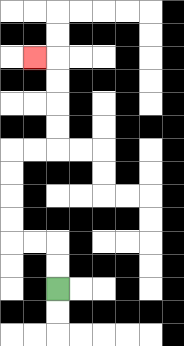{'start': '[2, 12]', 'end': '[1, 2]', 'path_directions': 'U,U,L,L,U,U,U,U,R,R,U,U,U,U,L', 'path_coordinates': '[[2, 12], [2, 11], [2, 10], [1, 10], [0, 10], [0, 9], [0, 8], [0, 7], [0, 6], [1, 6], [2, 6], [2, 5], [2, 4], [2, 3], [2, 2], [1, 2]]'}